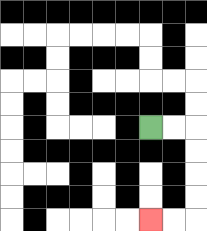{'start': '[6, 5]', 'end': '[6, 9]', 'path_directions': 'R,R,D,D,D,D,L,L', 'path_coordinates': '[[6, 5], [7, 5], [8, 5], [8, 6], [8, 7], [8, 8], [8, 9], [7, 9], [6, 9]]'}